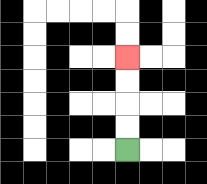{'start': '[5, 6]', 'end': '[5, 2]', 'path_directions': 'U,U,U,U', 'path_coordinates': '[[5, 6], [5, 5], [5, 4], [5, 3], [5, 2]]'}